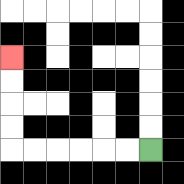{'start': '[6, 6]', 'end': '[0, 2]', 'path_directions': 'L,L,L,L,L,L,U,U,U,U', 'path_coordinates': '[[6, 6], [5, 6], [4, 6], [3, 6], [2, 6], [1, 6], [0, 6], [0, 5], [0, 4], [0, 3], [0, 2]]'}